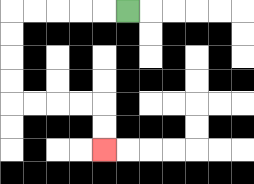{'start': '[5, 0]', 'end': '[4, 6]', 'path_directions': 'L,L,L,L,L,D,D,D,D,R,R,R,R,D,D', 'path_coordinates': '[[5, 0], [4, 0], [3, 0], [2, 0], [1, 0], [0, 0], [0, 1], [0, 2], [0, 3], [0, 4], [1, 4], [2, 4], [3, 4], [4, 4], [4, 5], [4, 6]]'}